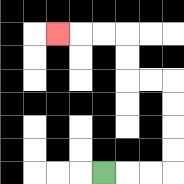{'start': '[4, 7]', 'end': '[2, 1]', 'path_directions': 'R,R,R,U,U,U,U,L,L,U,U,L,L,L', 'path_coordinates': '[[4, 7], [5, 7], [6, 7], [7, 7], [7, 6], [7, 5], [7, 4], [7, 3], [6, 3], [5, 3], [5, 2], [5, 1], [4, 1], [3, 1], [2, 1]]'}